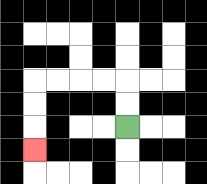{'start': '[5, 5]', 'end': '[1, 6]', 'path_directions': 'U,U,L,L,L,L,D,D,D', 'path_coordinates': '[[5, 5], [5, 4], [5, 3], [4, 3], [3, 3], [2, 3], [1, 3], [1, 4], [1, 5], [1, 6]]'}